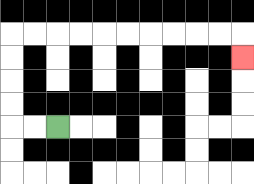{'start': '[2, 5]', 'end': '[10, 2]', 'path_directions': 'L,L,U,U,U,U,R,R,R,R,R,R,R,R,R,R,D', 'path_coordinates': '[[2, 5], [1, 5], [0, 5], [0, 4], [0, 3], [0, 2], [0, 1], [1, 1], [2, 1], [3, 1], [4, 1], [5, 1], [6, 1], [7, 1], [8, 1], [9, 1], [10, 1], [10, 2]]'}